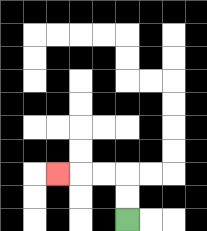{'start': '[5, 9]', 'end': '[2, 7]', 'path_directions': 'U,U,L,L,L', 'path_coordinates': '[[5, 9], [5, 8], [5, 7], [4, 7], [3, 7], [2, 7]]'}